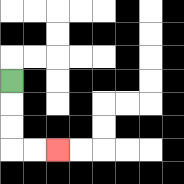{'start': '[0, 3]', 'end': '[2, 6]', 'path_directions': 'D,D,D,R,R', 'path_coordinates': '[[0, 3], [0, 4], [0, 5], [0, 6], [1, 6], [2, 6]]'}